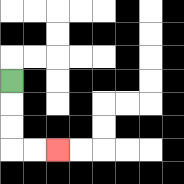{'start': '[0, 3]', 'end': '[2, 6]', 'path_directions': 'D,D,D,R,R', 'path_coordinates': '[[0, 3], [0, 4], [0, 5], [0, 6], [1, 6], [2, 6]]'}